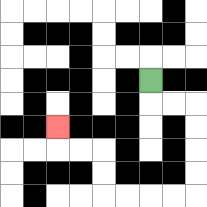{'start': '[6, 3]', 'end': '[2, 5]', 'path_directions': 'D,R,R,D,D,D,D,L,L,L,L,U,U,L,L,U', 'path_coordinates': '[[6, 3], [6, 4], [7, 4], [8, 4], [8, 5], [8, 6], [8, 7], [8, 8], [7, 8], [6, 8], [5, 8], [4, 8], [4, 7], [4, 6], [3, 6], [2, 6], [2, 5]]'}